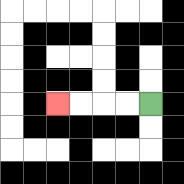{'start': '[6, 4]', 'end': '[2, 4]', 'path_directions': 'L,L,L,L', 'path_coordinates': '[[6, 4], [5, 4], [4, 4], [3, 4], [2, 4]]'}